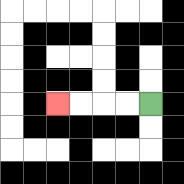{'start': '[6, 4]', 'end': '[2, 4]', 'path_directions': 'L,L,L,L', 'path_coordinates': '[[6, 4], [5, 4], [4, 4], [3, 4], [2, 4]]'}